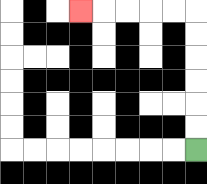{'start': '[8, 6]', 'end': '[3, 0]', 'path_directions': 'U,U,U,U,U,U,L,L,L,L,L', 'path_coordinates': '[[8, 6], [8, 5], [8, 4], [8, 3], [8, 2], [8, 1], [8, 0], [7, 0], [6, 0], [5, 0], [4, 0], [3, 0]]'}